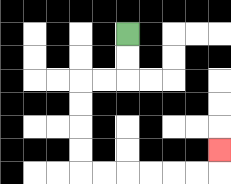{'start': '[5, 1]', 'end': '[9, 6]', 'path_directions': 'D,D,L,L,D,D,D,D,R,R,R,R,R,R,U', 'path_coordinates': '[[5, 1], [5, 2], [5, 3], [4, 3], [3, 3], [3, 4], [3, 5], [3, 6], [3, 7], [4, 7], [5, 7], [6, 7], [7, 7], [8, 7], [9, 7], [9, 6]]'}